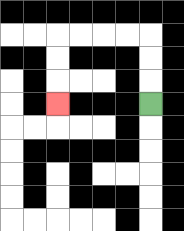{'start': '[6, 4]', 'end': '[2, 4]', 'path_directions': 'U,U,U,L,L,L,L,D,D,D', 'path_coordinates': '[[6, 4], [6, 3], [6, 2], [6, 1], [5, 1], [4, 1], [3, 1], [2, 1], [2, 2], [2, 3], [2, 4]]'}